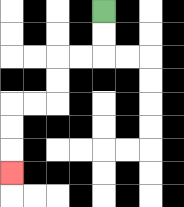{'start': '[4, 0]', 'end': '[0, 7]', 'path_directions': 'D,D,L,L,D,D,L,L,D,D,D', 'path_coordinates': '[[4, 0], [4, 1], [4, 2], [3, 2], [2, 2], [2, 3], [2, 4], [1, 4], [0, 4], [0, 5], [0, 6], [0, 7]]'}